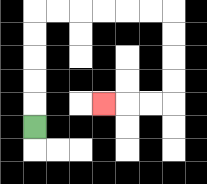{'start': '[1, 5]', 'end': '[4, 4]', 'path_directions': 'U,U,U,U,U,R,R,R,R,R,R,D,D,D,D,L,L,L', 'path_coordinates': '[[1, 5], [1, 4], [1, 3], [1, 2], [1, 1], [1, 0], [2, 0], [3, 0], [4, 0], [5, 0], [6, 0], [7, 0], [7, 1], [7, 2], [7, 3], [7, 4], [6, 4], [5, 4], [4, 4]]'}